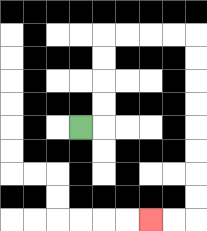{'start': '[3, 5]', 'end': '[6, 9]', 'path_directions': 'R,U,U,U,U,R,R,R,R,D,D,D,D,D,D,D,D,L,L', 'path_coordinates': '[[3, 5], [4, 5], [4, 4], [4, 3], [4, 2], [4, 1], [5, 1], [6, 1], [7, 1], [8, 1], [8, 2], [8, 3], [8, 4], [8, 5], [8, 6], [8, 7], [8, 8], [8, 9], [7, 9], [6, 9]]'}